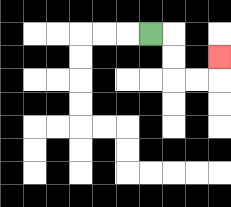{'start': '[6, 1]', 'end': '[9, 2]', 'path_directions': 'R,D,D,R,R,U', 'path_coordinates': '[[6, 1], [7, 1], [7, 2], [7, 3], [8, 3], [9, 3], [9, 2]]'}